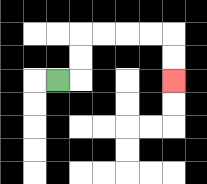{'start': '[2, 3]', 'end': '[7, 3]', 'path_directions': 'R,U,U,R,R,R,R,D,D', 'path_coordinates': '[[2, 3], [3, 3], [3, 2], [3, 1], [4, 1], [5, 1], [6, 1], [7, 1], [7, 2], [7, 3]]'}